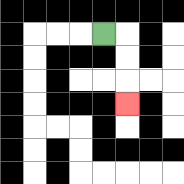{'start': '[4, 1]', 'end': '[5, 4]', 'path_directions': 'R,D,D,D', 'path_coordinates': '[[4, 1], [5, 1], [5, 2], [5, 3], [5, 4]]'}